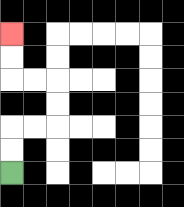{'start': '[0, 7]', 'end': '[0, 1]', 'path_directions': 'U,U,R,R,U,U,L,L,U,U', 'path_coordinates': '[[0, 7], [0, 6], [0, 5], [1, 5], [2, 5], [2, 4], [2, 3], [1, 3], [0, 3], [0, 2], [0, 1]]'}